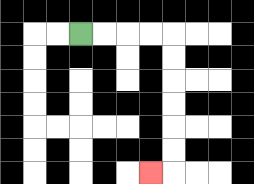{'start': '[3, 1]', 'end': '[6, 7]', 'path_directions': 'R,R,R,R,D,D,D,D,D,D,L', 'path_coordinates': '[[3, 1], [4, 1], [5, 1], [6, 1], [7, 1], [7, 2], [7, 3], [7, 4], [7, 5], [7, 6], [7, 7], [6, 7]]'}